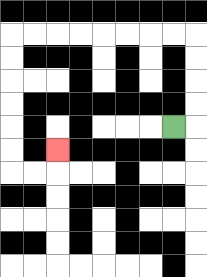{'start': '[7, 5]', 'end': '[2, 6]', 'path_directions': 'R,U,U,U,U,L,L,L,L,L,L,L,L,D,D,D,D,D,D,R,R,U', 'path_coordinates': '[[7, 5], [8, 5], [8, 4], [8, 3], [8, 2], [8, 1], [7, 1], [6, 1], [5, 1], [4, 1], [3, 1], [2, 1], [1, 1], [0, 1], [0, 2], [0, 3], [0, 4], [0, 5], [0, 6], [0, 7], [1, 7], [2, 7], [2, 6]]'}